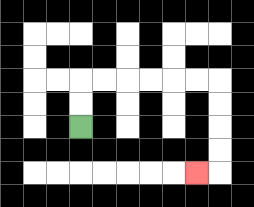{'start': '[3, 5]', 'end': '[8, 7]', 'path_directions': 'U,U,R,R,R,R,R,R,D,D,D,D,L', 'path_coordinates': '[[3, 5], [3, 4], [3, 3], [4, 3], [5, 3], [6, 3], [7, 3], [8, 3], [9, 3], [9, 4], [9, 5], [9, 6], [9, 7], [8, 7]]'}